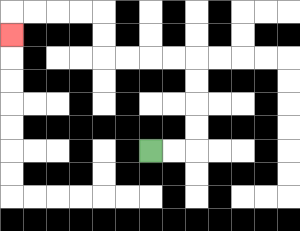{'start': '[6, 6]', 'end': '[0, 1]', 'path_directions': 'R,R,U,U,U,U,L,L,L,L,U,U,L,L,L,L,D', 'path_coordinates': '[[6, 6], [7, 6], [8, 6], [8, 5], [8, 4], [8, 3], [8, 2], [7, 2], [6, 2], [5, 2], [4, 2], [4, 1], [4, 0], [3, 0], [2, 0], [1, 0], [0, 0], [0, 1]]'}